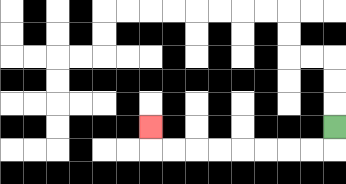{'start': '[14, 5]', 'end': '[6, 5]', 'path_directions': 'D,L,L,L,L,L,L,L,L,U', 'path_coordinates': '[[14, 5], [14, 6], [13, 6], [12, 6], [11, 6], [10, 6], [9, 6], [8, 6], [7, 6], [6, 6], [6, 5]]'}